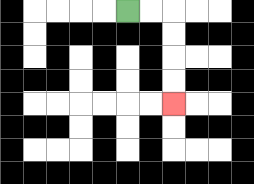{'start': '[5, 0]', 'end': '[7, 4]', 'path_directions': 'R,R,D,D,D,D', 'path_coordinates': '[[5, 0], [6, 0], [7, 0], [7, 1], [7, 2], [7, 3], [7, 4]]'}